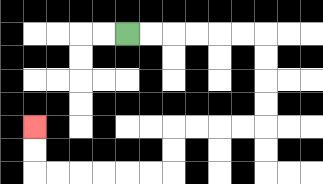{'start': '[5, 1]', 'end': '[1, 5]', 'path_directions': 'R,R,R,R,R,R,D,D,D,D,L,L,L,L,D,D,L,L,L,L,L,L,U,U', 'path_coordinates': '[[5, 1], [6, 1], [7, 1], [8, 1], [9, 1], [10, 1], [11, 1], [11, 2], [11, 3], [11, 4], [11, 5], [10, 5], [9, 5], [8, 5], [7, 5], [7, 6], [7, 7], [6, 7], [5, 7], [4, 7], [3, 7], [2, 7], [1, 7], [1, 6], [1, 5]]'}